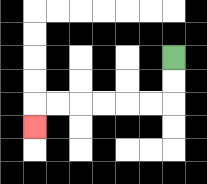{'start': '[7, 2]', 'end': '[1, 5]', 'path_directions': 'D,D,L,L,L,L,L,L,D', 'path_coordinates': '[[7, 2], [7, 3], [7, 4], [6, 4], [5, 4], [4, 4], [3, 4], [2, 4], [1, 4], [1, 5]]'}